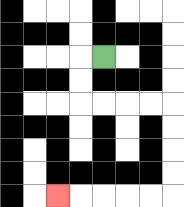{'start': '[4, 2]', 'end': '[2, 8]', 'path_directions': 'L,D,D,R,R,R,R,D,D,D,D,L,L,L,L,L', 'path_coordinates': '[[4, 2], [3, 2], [3, 3], [3, 4], [4, 4], [5, 4], [6, 4], [7, 4], [7, 5], [7, 6], [7, 7], [7, 8], [6, 8], [5, 8], [4, 8], [3, 8], [2, 8]]'}